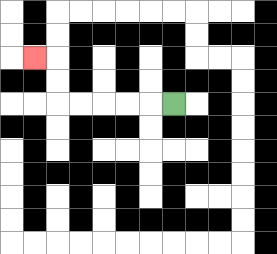{'start': '[7, 4]', 'end': '[1, 2]', 'path_directions': 'L,L,L,L,L,U,U,L', 'path_coordinates': '[[7, 4], [6, 4], [5, 4], [4, 4], [3, 4], [2, 4], [2, 3], [2, 2], [1, 2]]'}